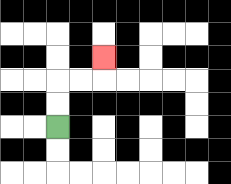{'start': '[2, 5]', 'end': '[4, 2]', 'path_directions': 'U,U,R,R,U', 'path_coordinates': '[[2, 5], [2, 4], [2, 3], [3, 3], [4, 3], [4, 2]]'}